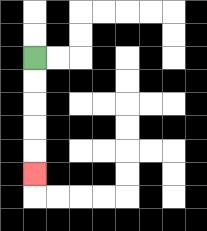{'start': '[1, 2]', 'end': '[1, 7]', 'path_directions': 'D,D,D,D,D', 'path_coordinates': '[[1, 2], [1, 3], [1, 4], [1, 5], [1, 6], [1, 7]]'}